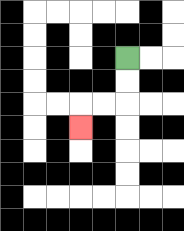{'start': '[5, 2]', 'end': '[3, 5]', 'path_directions': 'D,D,L,L,D', 'path_coordinates': '[[5, 2], [5, 3], [5, 4], [4, 4], [3, 4], [3, 5]]'}